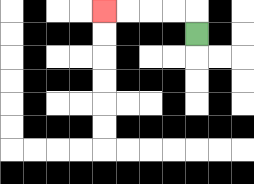{'start': '[8, 1]', 'end': '[4, 0]', 'path_directions': 'U,L,L,L,L', 'path_coordinates': '[[8, 1], [8, 0], [7, 0], [6, 0], [5, 0], [4, 0]]'}